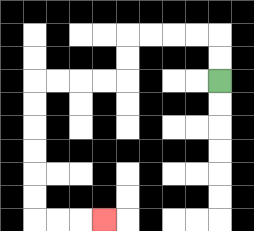{'start': '[9, 3]', 'end': '[4, 9]', 'path_directions': 'U,U,L,L,L,L,D,D,L,L,L,L,D,D,D,D,D,D,R,R,R', 'path_coordinates': '[[9, 3], [9, 2], [9, 1], [8, 1], [7, 1], [6, 1], [5, 1], [5, 2], [5, 3], [4, 3], [3, 3], [2, 3], [1, 3], [1, 4], [1, 5], [1, 6], [1, 7], [1, 8], [1, 9], [2, 9], [3, 9], [4, 9]]'}